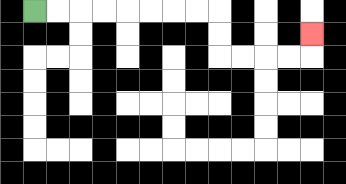{'start': '[1, 0]', 'end': '[13, 1]', 'path_directions': 'R,R,R,R,R,R,R,R,D,D,R,R,R,R,U', 'path_coordinates': '[[1, 0], [2, 0], [3, 0], [4, 0], [5, 0], [6, 0], [7, 0], [8, 0], [9, 0], [9, 1], [9, 2], [10, 2], [11, 2], [12, 2], [13, 2], [13, 1]]'}